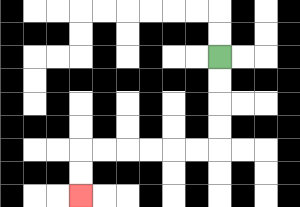{'start': '[9, 2]', 'end': '[3, 8]', 'path_directions': 'D,D,D,D,L,L,L,L,L,L,D,D', 'path_coordinates': '[[9, 2], [9, 3], [9, 4], [9, 5], [9, 6], [8, 6], [7, 6], [6, 6], [5, 6], [4, 6], [3, 6], [3, 7], [3, 8]]'}